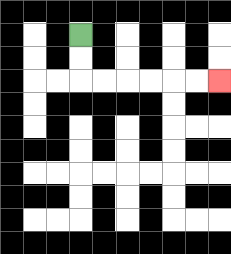{'start': '[3, 1]', 'end': '[9, 3]', 'path_directions': 'D,D,R,R,R,R,R,R', 'path_coordinates': '[[3, 1], [3, 2], [3, 3], [4, 3], [5, 3], [6, 3], [7, 3], [8, 3], [9, 3]]'}